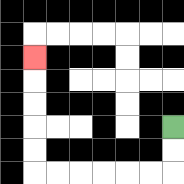{'start': '[7, 5]', 'end': '[1, 2]', 'path_directions': 'D,D,L,L,L,L,L,L,U,U,U,U,U', 'path_coordinates': '[[7, 5], [7, 6], [7, 7], [6, 7], [5, 7], [4, 7], [3, 7], [2, 7], [1, 7], [1, 6], [1, 5], [1, 4], [1, 3], [1, 2]]'}